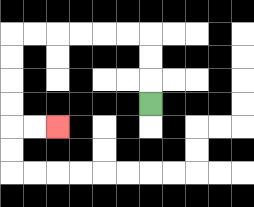{'start': '[6, 4]', 'end': '[2, 5]', 'path_directions': 'U,U,U,L,L,L,L,L,L,D,D,D,D,R,R', 'path_coordinates': '[[6, 4], [6, 3], [6, 2], [6, 1], [5, 1], [4, 1], [3, 1], [2, 1], [1, 1], [0, 1], [0, 2], [0, 3], [0, 4], [0, 5], [1, 5], [2, 5]]'}